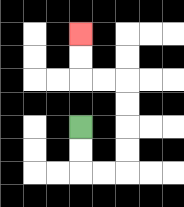{'start': '[3, 5]', 'end': '[3, 1]', 'path_directions': 'D,D,R,R,U,U,U,U,L,L,U,U', 'path_coordinates': '[[3, 5], [3, 6], [3, 7], [4, 7], [5, 7], [5, 6], [5, 5], [5, 4], [5, 3], [4, 3], [3, 3], [3, 2], [3, 1]]'}